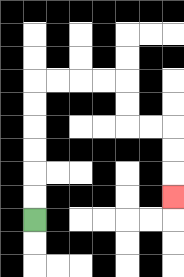{'start': '[1, 9]', 'end': '[7, 8]', 'path_directions': 'U,U,U,U,U,U,R,R,R,R,D,D,R,R,D,D,D', 'path_coordinates': '[[1, 9], [1, 8], [1, 7], [1, 6], [1, 5], [1, 4], [1, 3], [2, 3], [3, 3], [4, 3], [5, 3], [5, 4], [5, 5], [6, 5], [7, 5], [7, 6], [7, 7], [7, 8]]'}